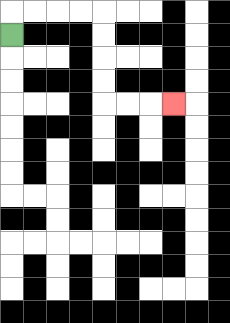{'start': '[0, 1]', 'end': '[7, 4]', 'path_directions': 'U,R,R,R,R,D,D,D,D,R,R,R', 'path_coordinates': '[[0, 1], [0, 0], [1, 0], [2, 0], [3, 0], [4, 0], [4, 1], [4, 2], [4, 3], [4, 4], [5, 4], [6, 4], [7, 4]]'}